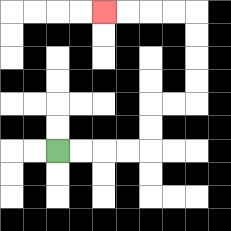{'start': '[2, 6]', 'end': '[4, 0]', 'path_directions': 'R,R,R,R,U,U,R,R,U,U,U,U,L,L,L,L', 'path_coordinates': '[[2, 6], [3, 6], [4, 6], [5, 6], [6, 6], [6, 5], [6, 4], [7, 4], [8, 4], [8, 3], [8, 2], [8, 1], [8, 0], [7, 0], [6, 0], [5, 0], [4, 0]]'}